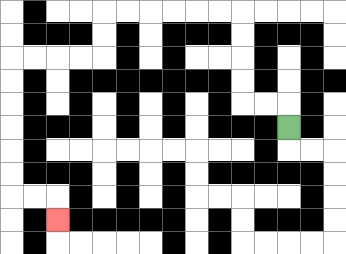{'start': '[12, 5]', 'end': '[2, 9]', 'path_directions': 'U,L,L,U,U,U,U,L,L,L,L,L,L,D,D,L,L,L,L,D,D,D,D,D,D,R,R,D', 'path_coordinates': '[[12, 5], [12, 4], [11, 4], [10, 4], [10, 3], [10, 2], [10, 1], [10, 0], [9, 0], [8, 0], [7, 0], [6, 0], [5, 0], [4, 0], [4, 1], [4, 2], [3, 2], [2, 2], [1, 2], [0, 2], [0, 3], [0, 4], [0, 5], [0, 6], [0, 7], [0, 8], [1, 8], [2, 8], [2, 9]]'}